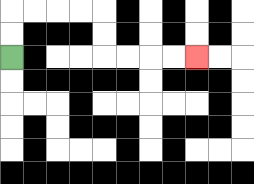{'start': '[0, 2]', 'end': '[8, 2]', 'path_directions': 'U,U,R,R,R,R,D,D,R,R,R,R', 'path_coordinates': '[[0, 2], [0, 1], [0, 0], [1, 0], [2, 0], [3, 0], [4, 0], [4, 1], [4, 2], [5, 2], [6, 2], [7, 2], [8, 2]]'}